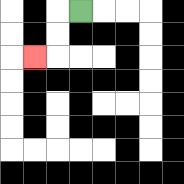{'start': '[3, 0]', 'end': '[1, 2]', 'path_directions': 'L,D,D,L', 'path_coordinates': '[[3, 0], [2, 0], [2, 1], [2, 2], [1, 2]]'}